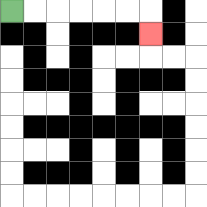{'start': '[0, 0]', 'end': '[6, 1]', 'path_directions': 'R,R,R,R,R,R,D', 'path_coordinates': '[[0, 0], [1, 0], [2, 0], [3, 0], [4, 0], [5, 0], [6, 0], [6, 1]]'}